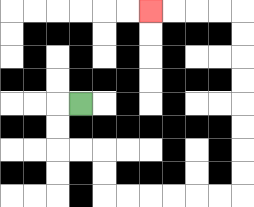{'start': '[3, 4]', 'end': '[6, 0]', 'path_directions': 'L,D,D,R,R,D,D,R,R,R,R,R,R,U,U,U,U,U,U,U,U,L,L,L,L', 'path_coordinates': '[[3, 4], [2, 4], [2, 5], [2, 6], [3, 6], [4, 6], [4, 7], [4, 8], [5, 8], [6, 8], [7, 8], [8, 8], [9, 8], [10, 8], [10, 7], [10, 6], [10, 5], [10, 4], [10, 3], [10, 2], [10, 1], [10, 0], [9, 0], [8, 0], [7, 0], [6, 0]]'}